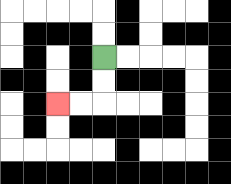{'start': '[4, 2]', 'end': '[2, 4]', 'path_directions': 'D,D,L,L', 'path_coordinates': '[[4, 2], [4, 3], [4, 4], [3, 4], [2, 4]]'}